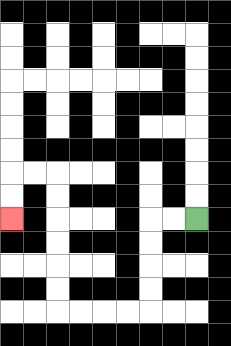{'start': '[8, 9]', 'end': '[0, 9]', 'path_directions': 'L,L,D,D,D,D,L,L,L,L,U,U,U,U,U,U,L,L,D,D', 'path_coordinates': '[[8, 9], [7, 9], [6, 9], [6, 10], [6, 11], [6, 12], [6, 13], [5, 13], [4, 13], [3, 13], [2, 13], [2, 12], [2, 11], [2, 10], [2, 9], [2, 8], [2, 7], [1, 7], [0, 7], [0, 8], [0, 9]]'}